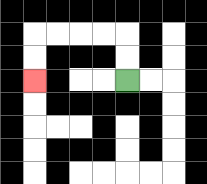{'start': '[5, 3]', 'end': '[1, 3]', 'path_directions': 'U,U,L,L,L,L,D,D', 'path_coordinates': '[[5, 3], [5, 2], [5, 1], [4, 1], [3, 1], [2, 1], [1, 1], [1, 2], [1, 3]]'}